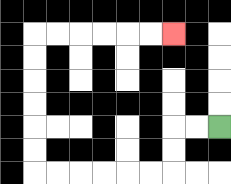{'start': '[9, 5]', 'end': '[7, 1]', 'path_directions': 'L,L,D,D,L,L,L,L,L,L,U,U,U,U,U,U,R,R,R,R,R,R', 'path_coordinates': '[[9, 5], [8, 5], [7, 5], [7, 6], [7, 7], [6, 7], [5, 7], [4, 7], [3, 7], [2, 7], [1, 7], [1, 6], [1, 5], [1, 4], [1, 3], [1, 2], [1, 1], [2, 1], [3, 1], [4, 1], [5, 1], [6, 1], [7, 1]]'}